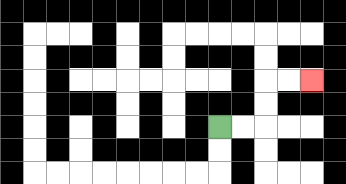{'start': '[9, 5]', 'end': '[13, 3]', 'path_directions': 'R,R,U,U,R,R', 'path_coordinates': '[[9, 5], [10, 5], [11, 5], [11, 4], [11, 3], [12, 3], [13, 3]]'}